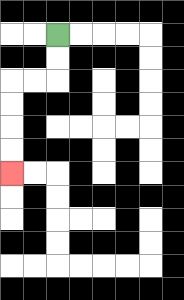{'start': '[2, 1]', 'end': '[0, 7]', 'path_directions': 'D,D,L,L,D,D,D,D', 'path_coordinates': '[[2, 1], [2, 2], [2, 3], [1, 3], [0, 3], [0, 4], [0, 5], [0, 6], [0, 7]]'}